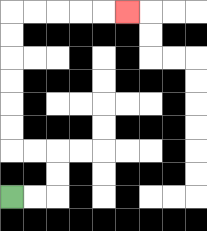{'start': '[0, 8]', 'end': '[5, 0]', 'path_directions': 'R,R,U,U,L,L,U,U,U,U,U,U,R,R,R,R,R', 'path_coordinates': '[[0, 8], [1, 8], [2, 8], [2, 7], [2, 6], [1, 6], [0, 6], [0, 5], [0, 4], [0, 3], [0, 2], [0, 1], [0, 0], [1, 0], [2, 0], [3, 0], [4, 0], [5, 0]]'}